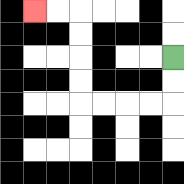{'start': '[7, 2]', 'end': '[1, 0]', 'path_directions': 'D,D,L,L,L,L,U,U,U,U,L,L', 'path_coordinates': '[[7, 2], [7, 3], [7, 4], [6, 4], [5, 4], [4, 4], [3, 4], [3, 3], [3, 2], [3, 1], [3, 0], [2, 0], [1, 0]]'}